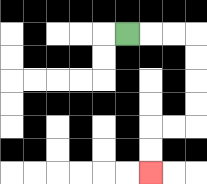{'start': '[5, 1]', 'end': '[6, 7]', 'path_directions': 'R,R,R,D,D,D,D,L,L,D,D', 'path_coordinates': '[[5, 1], [6, 1], [7, 1], [8, 1], [8, 2], [8, 3], [8, 4], [8, 5], [7, 5], [6, 5], [6, 6], [6, 7]]'}